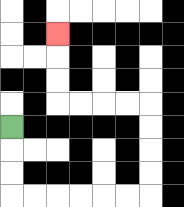{'start': '[0, 5]', 'end': '[2, 1]', 'path_directions': 'D,D,D,R,R,R,R,R,R,U,U,U,U,L,L,L,L,U,U,U', 'path_coordinates': '[[0, 5], [0, 6], [0, 7], [0, 8], [1, 8], [2, 8], [3, 8], [4, 8], [5, 8], [6, 8], [6, 7], [6, 6], [6, 5], [6, 4], [5, 4], [4, 4], [3, 4], [2, 4], [2, 3], [2, 2], [2, 1]]'}